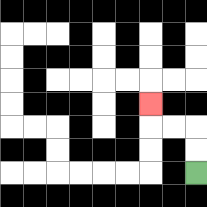{'start': '[8, 7]', 'end': '[6, 4]', 'path_directions': 'U,U,L,L,U', 'path_coordinates': '[[8, 7], [8, 6], [8, 5], [7, 5], [6, 5], [6, 4]]'}